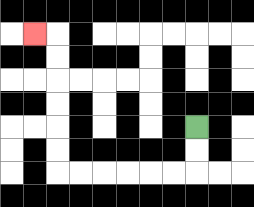{'start': '[8, 5]', 'end': '[1, 1]', 'path_directions': 'D,D,L,L,L,L,L,L,U,U,U,U,U,U,L', 'path_coordinates': '[[8, 5], [8, 6], [8, 7], [7, 7], [6, 7], [5, 7], [4, 7], [3, 7], [2, 7], [2, 6], [2, 5], [2, 4], [2, 3], [2, 2], [2, 1], [1, 1]]'}